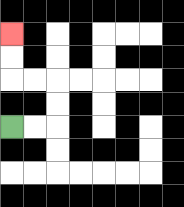{'start': '[0, 5]', 'end': '[0, 1]', 'path_directions': 'R,R,U,U,L,L,U,U', 'path_coordinates': '[[0, 5], [1, 5], [2, 5], [2, 4], [2, 3], [1, 3], [0, 3], [0, 2], [0, 1]]'}